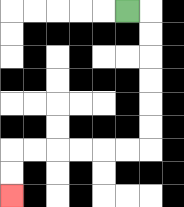{'start': '[5, 0]', 'end': '[0, 8]', 'path_directions': 'R,D,D,D,D,D,D,L,L,L,L,L,L,D,D', 'path_coordinates': '[[5, 0], [6, 0], [6, 1], [6, 2], [6, 3], [6, 4], [6, 5], [6, 6], [5, 6], [4, 6], [3, 6], [2, 6], [1, 6], [0, 6], [0, 7], [0, 8]]'}